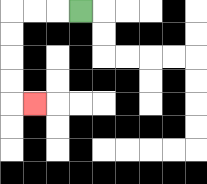{'start': '[3, 0]', 'end': '[1, 4]', 'path_directions': 'L,L,L,D,D,D,D,R', 'path_coordinates': '[[3, 0], [2, 0], [1, 0], [0, 0], [0, 1], [0, 2], [0, 3], [0, 4], [1, 4]]'}